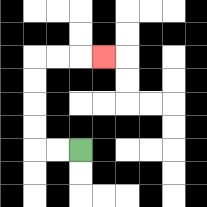{'start': '[3, 6]', 'end': '[4, 2]', 'path_directions': 'L,L,U,U,U,U,R,R,R', 'path_coordinates': '[[3, 6], [2, 6], [1, 6], [1, 5], [1, 4], [1, 3], [1, 2], [2, 2], [3, 2], [4, 2]]'}